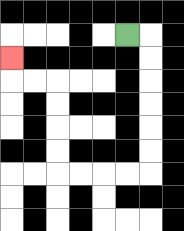{'start': '[5, 1]', 'end': '[0, 2]', 'path_directions': 'R,D,D,D,D,D,D,L,L,L,L,U,U,U,U,L,L,U', 'path_coordinates': '[[5, 1], [6, 1], [6, 2], [6, 3], [6, 4], [6, 5], [6, 6], [6, 7], [5, 7], [4, 7], [3, 7], [2, 7], [2, 6], [2, 5], [2, 4], [2, 3], [1, 3], [0, 3], [0, 2]]'}